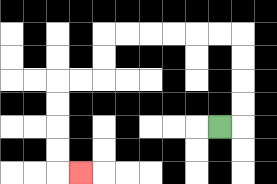{'start': '[9, 5]', 'end': '[3, 7]', 'path_directions': 'R,U,U,U,U,L,L,L,L,L,L,D,D,L,L,D,D,D,D,R', 'path_coordinates': '[[9, 5], [10, 5], [10, 4], [10, 3], [10, 2], [10, 1], [9, 1], [8, 1], [7, 1], [6, 1], [5, 1], [4, 1], [4, 2], [4, 3], [3, 3], [2, 3], [2, 4], [2, 5], [2, 6], [2, 7], [3, 7]]'}